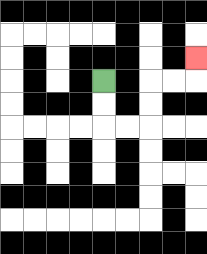{'start': '[4, 3]', 'end': '[8, 2]', 'path_directions': 'D,D,R,R,U,U,R,R,U', 'path_coordinates': '[[4, 3], [4, 4], [4, 5], [5, 5], [6, 5], [6, 4], [6, 3], [7, 3], [8, 3], [8, 2]]'}